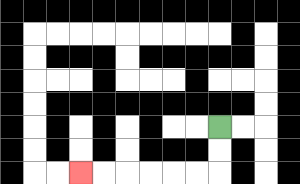{'start': '[9, 5]', 'end': '[3, 7]', 'path_directions': 'D,D,L,L,L,L,L,L', 'path_coordinates': '[[9, 5], [9, 6], [9, 7], [8, 7], [7, 7], [6, 7], [5, 7], [4, 7], [3, 7]]'}